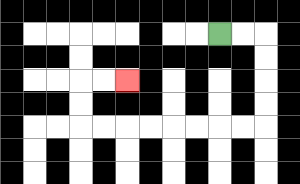{'start': '[9, 1]', 'end': '[5, 3]', 'path_directions': 'R,R,D,D,D,D,L,L,L,L,L,L,L,L,U,U,R,R', 'path_coordinates': '[[9, 1], [10, 1], [11, 1], [11, 2], [11, 3], [11, 4], [11, 5], [10, 5], [9, 5], [8, 5], [7, 5], [6, 5], [5, 5], [4, 5], [3, 5], [3, 4], [3, 3], [4, 3], [5, 3]]'}